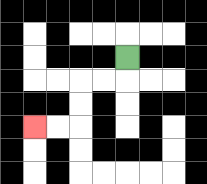{'start': '[5, 2]', 'end': '[1, 5]', 'path_directions': 'D,L,L,D,D,L,L', 'path_coordinates': '[[5, 2], [5, 3], [4, 3], [3, 3], [3, 4], [3, 5], [2, 5], [1, 5]]'}